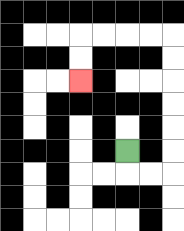{'start': '[5, 6]', 'end': '[3, 3]', 'path_directions': 'D,R,R,U,U,U,U,U,U,L,L,L,L,D,D', 'path_coordinates': '[[5, 6], [5, 7], [6, 7], [7, 7], [7, 6], [7, 5], [7, 4], [7, 3], [7, 2], [7, 1], [6, 1], [5, 1], [4, 1], [3, 1], [3, 2], [3, 3]]'}